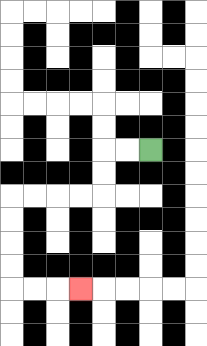{'start': '[6, 6]', 'end': '[3, 12]', 'path_directions': 'L,L,D,D,L,L,L,L,D,D,D,D,R,R,R', 'path_coordinates': '[[6, 6], [5, 6], [4, 6], [4, 7], [4, 8], [3, 8], [2, 8], [1, 8], [0, 8], [0, 9], [0, 10], [0, 11], [0, 12], [1, 12], [2, 12], [3, 12]]'}